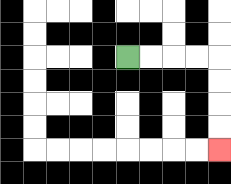{'start': '[5, 2]', 'end': '[9, 6]', 'path_directions': 'R,R,R,R,D,D,D,D', 'path_coordinates': '[[5, 2], [6, 2], [7, 2], [8, 2], [9, 2], [9, 3], [9, 4], [9, 5], [9, 6]]'}